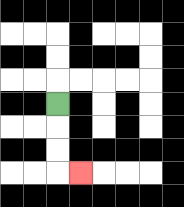{'start': '[2, 4]', 'end': '[3, 7]', 'path_directions': 'D,D,D,R', 'path_coordinates': '[[2, 4], [2, 5], [2, 6], [2, 7], [3, 7]]'}